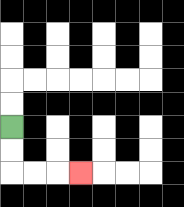{'start': '[0, 5]', 'end': '[3, 7]', 'path_directions': 'D,D,R,R,R', 'path_coordinates': '[[0, 5], [0, 6], [0, 7], [1, 7], [2, 7], [3, 7]]'}